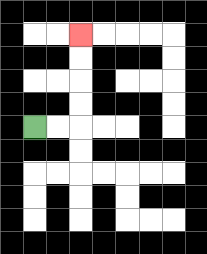{'start': '[1, 5]', 'end': '[3, 1]', 'path_directions': 'R,R,U,U,U,U', 'path_coordinates': '[[1, 5], [2, 5], [3, 5], [3, 4], [3, 3], [3, 2], [3, 1]]'}